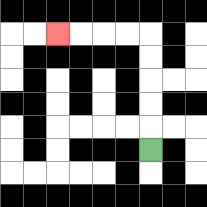{'start': '[6, 6]', 'end': '[2, 1]', 'path_directions': 'U,U,U,U,U,L,L,L,L', 'path_coordinates': '[[6, 6], [6, 5], [6, 4], [6, 3], [6, 2], [6, 1], [5, 1], [4, 1], [3, 1], [2, 1]]'}